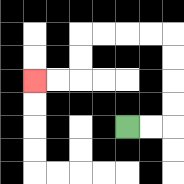{'start': '[5, 5]', 'end': '[1, 3]', 'path_directions': 'R,R,U,U,U,U,L,L,L,L,D,D,L,L', 'path_coordinates': '[[5, 5], [6, 5], [7, 5], [7, 4], [7, 3], [7, 2], [7, 1], [6, 1], [5, 1], [4, 1], [3, 1], [3, 2], [3, 3], [2, 3], [1, 3]]'}